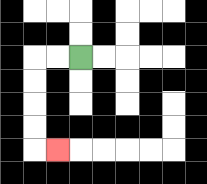{'start': '[3, 2]', 'end': '[2, 6]', 'path_directions': 'L,L,D,D,D,D,R', 'path_coordinates': '[[3, 2], [2, 2], [1, 2], [1, 3], [1, 4], [1, 5], [1, 6], [2, 6]]'}